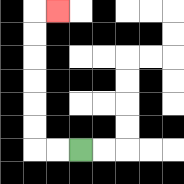{'start': '[3, 6]', 'end': '[2, 0]', 'path_directions': 'L,L,U,U,U,U,U,U,R', 'path_coordinates': '[[3, 6], [2, 6], [1, 6], [1, 5], [1, 4], [1, 3], [1, 2], [1, 1], [1, 0], [2, 0]]'}